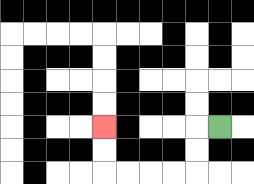{'start': '[9, 5]', 'end': '[4, 5]', 'path_directions': 'L,D,D,L,L,L,L,U,U', 'path_coordinates': '[[9, 5], [8, 5], [8, 6], [8, 7], [7, 7], [6, 7], [5, 7], [4, 7], [4, 6], [4, 5]]'}